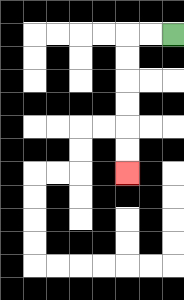{'start': '[7, 1]', 'end': '[5, 7]', 'path_directions': 'L,L,D,D,D,D,D,D', 'path_coordinates': '[[7, 1], [6, 1], [5, 1], [5, 2], [5, 3], [5, 4], [5, 5], [5, 6], [5, 7]]'}